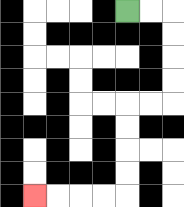{'start': '[5, 0]', 'end': '[1, 8]', 'path_directions': 'R,R,D,D,D,D,L,L,D,D,D,D,L,L,L,L', 'path_coordinates': '[[5, 0], [6, 0], [7, 0], [7, 1], [7, 2], [7, 3], [7, 4], [6, 4], [5, 4], [5, 5], [5, 6], [5, 7], [5, 8], [4, 8], [3, 8], [2, 8], [1, 8]]'}